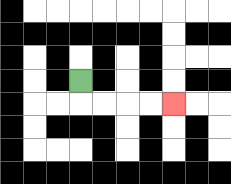{'start': '[3, 3]', 'end': '[7, 4]', 'path_directions': 'D,R,R,R,R', 'path_coordinates': '[[3, 3], [3, 4], [4, 4], [5, 4], [6, 4], [7, 4]]'}